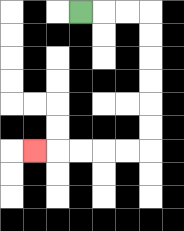{'start': '[3, 0]', 'end': '[1, 6]', 'path_directions': 'R,R,R,D,D,D,D,D,D,L,L,L,L,L', 'path_coordinates': '[[3, 0], [4, 0], [5, 0], [6, 0], [6, 1], [6, 2], [6, 3], [6, 4], [6, 5], [6, 6], [5, 6], [4, 6], [3, 6], [2, 6], [1, 6]]'}